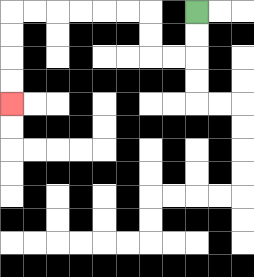{'start': '[8, 0]', 'end': '[0, 4]', 'path_directions': 'D,D,L,L,U,U,L,L,L,L,L,L,D,D,D,D', 'path_coordinates': '[[8, 0], [8, 1], [8, 2], [7, 2], [6, 2], [6, 1], [6, 0], [5, 0], [4, 0], [3, 0], [2, 0], [1, 0], [0, 0], [0, 1], [0, 2], [0, 3], [0, 4]]'}